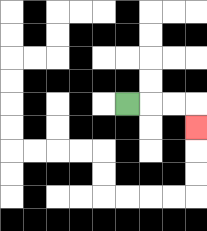{'start': '[5, 4]', 'end': '[8, 5]', 'path_directions': 'R,R,R,D', 'path_coordinates': '[[5, 4], [6, 4], [7, 4], [8, 4], [8, 5]]'}